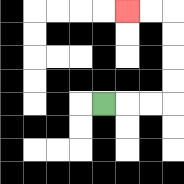{'start': '[4, 4]', 'end': '[5, 0]', 'path_directions': 'R,R,R,U,U,U,U,L,L', 'path_coordinates': '[[4, 4], [5, 4], [6, 4], [7, 4], [7, 3], [7, 2], [7, 1], [7, 0], [6, 0], [5, 0]]'}